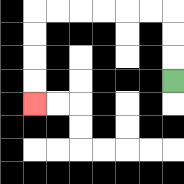{'start': '[7, 3]', 'end': '[1, 4]', 'path_directions': 'U,U,U,L,L,L,L,L,L,D,D,D,D', 'path_coordinates': '[[7, 3], [7, 2], [7, 1], [7, 0], [6, 0], [5, 0], [4, 0], [3, 0], [2, 0], [1, 0], [1, 1], [1, 2], [1, 3], [1, 4]]'}